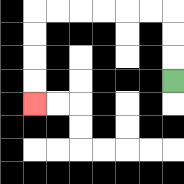{'start': '[7, 3]', 'end': '[1, 4]', 'path_directions': 'U,U,U,L,L,L,L,L,L,D,D,D,D', 'path_coordinates': '[[7, 3], [7, 2], [7, 1], [7, 0], [6, 0], [5, 0], [4, 0], [3, 0], [2, 0], [1, 0], [1, 1], [1, 2], [1, 3], [1, 4]]'}